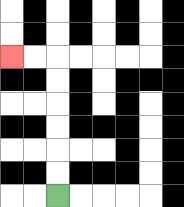{'start': '[2, 8]', 'end': '[0, 2]', 'path_directions': 'U,U,U,U,U,U,L,L', 'path_coordinates': '[[2, 8], [2, 7], [2, 6], [2, 5], [2, 4], [2, 3], [2, 2], [1, 2], [0, 2]]'}